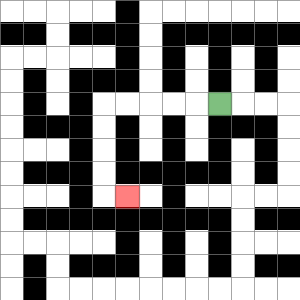{'start': '[9, 4]', 'end': '[5, 8]', 'path_directions': 'L,L,L,L,L,D,D,D,D,R', 'path_coordinates': '[[9, 4], [8, 4], [7, 4], [6, 4], [5, 4], [4, 4], [4, 5], [4, 6], [4, 7], [4, 8], [5, 8]]'}